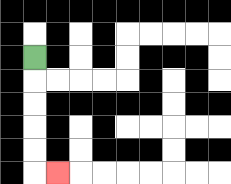{'start': '[1, 2]', 'end': '[2, 7]', 'path_directions': 'D,D,D,D,D,R', 'path_coordinates': '[[1, 2], [1, 3], [1, 4], [1, 5], [1, 6], [1, 7], [2, 7]]'}